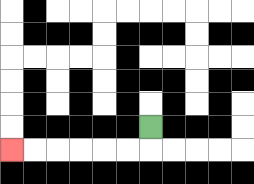{'start': '[6, 5]', 'end': '[0, 6]', 'path_directions': 'D,L,L,L,L,L,L', 'path_coordinates': '[[6, 5], [6, 6], [5, 6], [4, 6], [3, 6], [2, 6], [1, 6], [0, 6]]'}